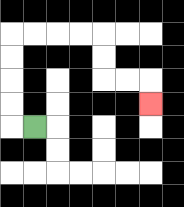{'start': '[1, 5]', 'end': '[6, 4]', 'path_directions': 'L,U,U,U,U,R,R,R,R,D,D,R,R,D', 'path_coordinates': '[[1, 5], [0, 5], [0, 4], [0, 3], [0, 2], [0, 1], [1, 1], [2, 1], [3, 1], [4, 1], [4, 2], [4, 3], [5, 3], [6, 3], [6, 4]]'}